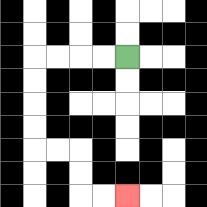{'start': '[5, 2]', 'end': '[5, 8]', 'path_directions': 'L,L,L,L,D,D,D,D,R,R,D,D,R,R', 'path_coordinates': '[[5, 2], [4, 2], [3, 2], [2, 2], [1, 2], [1, 3], [1, 4], [1, 5], [1, 6], [2, 6], [3, 6], [3, 7], [3, 8], [4, 8], [5, 8]]'}